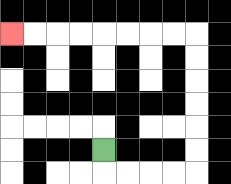{'start': '[4, 6]', 'end': '[0, 1]', 'path_directions': 'D,R,R,R,R,U,U,U,U,U,U,L,L,L,L,L,L,L,L', 'path_coordinates': '[[4, 6], [4, 7], [5, 7], [6, 7], [7, 7], [8, 7], [8, 6], [8, 5], [8, 4], [8, 3], [8, 2], [8, 1], [7, 1], [6, 1], [5, 1], [4, 1], [3, 1], [2, 1], [1, 1], [0, 1]]'}